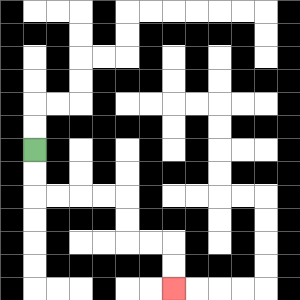{'start': '[1, 6]', 'end': '[7, 12]', 'path_directions': 'D,D,R,R,R,R,D,D,R,R,D,D', 'path_coordinates': '[[1, 6], [1, 7], [1, 8], [2, 8], [3, 8], [4, 8], [5, 8], [5, 9], [5, 10], [6, 10], [7, 10], [7, 11], [7, 12]]'}